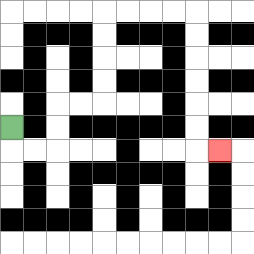{'start': '[0, 5]', 'end': '[9, 6]', 'path_directions': 'D,R,R,U,U,R,R,U,U,U,U,R,R,R,R,D,D,D,D,D,D,R', 'path_coordinates': '[[0, 5], [0, 6], [1, 6], [2, 6], [2, 5], [2, 4], [3, 4], [4, 4], [4, 3], [4, 2], [4, 1], [4, 0], [5, 0], [6, 0], [7, 0], [8, 0], [8, 1], [8, 2], [8, 3], [8, 4], [8, 5], [8, 6], [9, 6]]'}